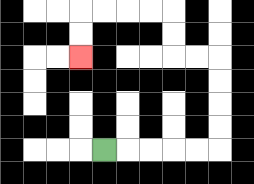{'start': '[4, 6]', 'end': '[3, 2]', 'path_directions': 'R,R,R,R,R,U,U,U,U,L,L,U,U,L,L,L,L,D,D', 'path_coordinates': '[[4, 6], [5, 6], [6, 6], [7, 6], [8, 6], [9, 6], [9, 5], [9, 4], [9, 3], [9, 2], [8, 2], [7, 2], [7, 1], [7, 0], [6, 0], [5, 0], [4, 0], [3, 0], [3, 1], [3, 2]]'}